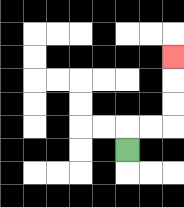{'start': '[5, 6]', 'end': '[7, 2]', 'path_directions': 'U,R,R,U,U,U', 'path_coordinates': '[[5, 6], [5, 5], [6, 5], [7, 5], [7, 4], [7, 3], [7, 2]]'}